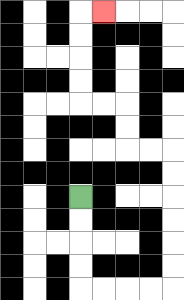{'start': '[3, 8]', 'end': '[4, 0]', 'path_directions': 'D,D,D,D,R,R,R,R,U,U,U,U,U,U,L,L,U,U,L,L,U,U,U,U,R', 'path_coordinates': '[[3, 8], [3, 9], [3, 10], [3, 11], [3, 12], [4, 12], [5, 12], [6, 12], [7, 12], [7, 11], [7, 10], [7, 9], [7, 8], [7, 7], [7, 6], [6, 6], [5, 6], [5, 5], [5, 4], [4, 4], [3, 4], [3, 3], [3, 2], [3, 1], [3, 0], [4, 0]]'}